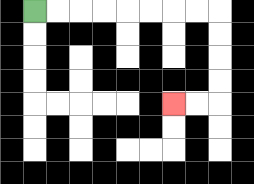{'start': '[1, 0]', 'end': '[7, 4]', 'path_directions': 'R,R,R,R,R,R,R,R,D,D,D,D,L,L', 'path_coordinates': '[[1, 0], [2, 0], [3, 0], [4, 0], [5, 0], [6, 0], [7, 0], [8, 0], [9, 0], [9, 1], [9, 2], [9, 3], [9, 4], [8, 4], [7, 4]]'}